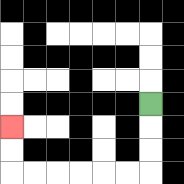{'start': '[6, 4]', 'end': '[0, 5]', 'path_directions': 'D,D,D,L,L,L,L,L,L,U,U', 'path_coordinates': '[[6, 4], [6, 5], [6, 6], [6, 7], [5, 7], [4, 7], [3, 7], [2, 7], [1, 7], [0, 7], [0, 6], [0, 5]]'}